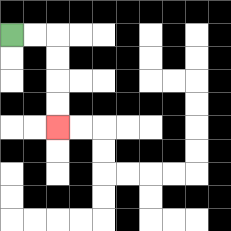{'start': '[0, 1]', 'end': '[2, 5]', 'path_directions': 'R,R,D,D,D,D', 'path_coordinates': '[[0, 1], [1, 1], [2, 1], [2, 2], [2, 3], [2, 4], [2, 5]]'}